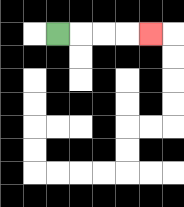{'start': '[2, 1]', 'end': '[6, 1]', 'path_directions': 'R,R,R,R', 'path_coordinates': '[[2, 1], [3, 1], [4, 1], [5, 1], [6, 1]]'}